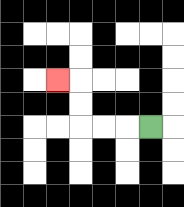{'start': '[6, 5]', 'end': '[2, 3]', 'path_directions': 'L,L,L,U,U,L', 'path_coordinates': '[[6, 5], [5, 5], [4, 5], [3, 5], [3, 4], [3, 3], [2, 3]]'}